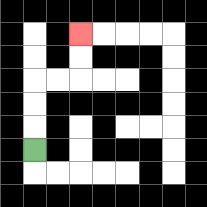{'start': '[1, 6]', 'end': '[3, 1]', 'path_directions': 'U,U,U,R,R,U,U', 'path_coordinates': '[[1, 6], [1, 5], [1, 4], [1, 3], [2, 3], [3, 3], [3, 2], [3, 1]]'}